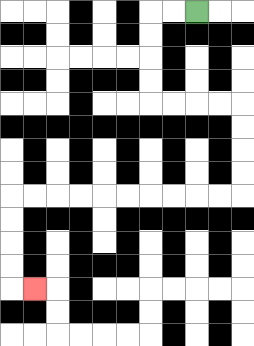{'start': '[8, 0]', 'end': '[1, 12]', 'path_directions': 'L,L,D,D,D,D,R,R,R,R,D,D,D,D,L,L,L,L,L,L,L,L,L,L,D,D,D,D,R', 'path_coordinates': '[[8, 0], [7, 0], [6, 0], [6, 1], [6, 2], [6, 3], [6, 4], [7, 4], [8, 4], [9, 4], [10, 4], [10, 5], [10, 6], [10, 7], [10, 8], [9, 8], [8, 8], [7, 8], [6, 8], [5, 8], [4, 8], [3, 8], [2, 8], [1, 8], [0, 8], [0, 9], [0, 10], [0, 11], [0, 12], [1, 12]]'}